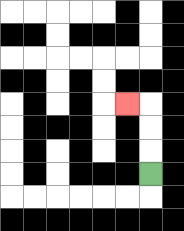{'start': '[6, 7]', 'end': '[5, 4]', 'path_directions': 'U,U,U,L', 'path_coordinates': '[[6, 7], [6, 6], [6, 5], [6, 4], [5, 4]]'}